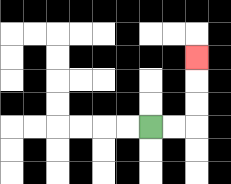{'start': '[6, 5]', 'end': '[8, 2]', 'path_directions': 'R,R,U,U,U', 'path_coordinates': '[[6, 5], [7, 5], [8, 5], [8, 4], [8, 3], [8, 2]]'}